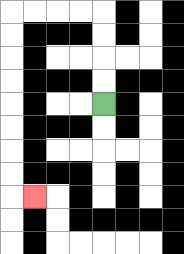{'start': '[4, 4]', 'end': '[1, 8]', 'path_directions': 'U,U,U,U,L,L,L,L,D,D,D,D,D,D,D,D,R', 'path_coordinates': '[[4, 4], [4, 3], [4, 2], [4, 1], [4, 0], [3, 0], [2, 0], [1, 0], [0, 0], [0, 1], [0, 2], [0, 3], [0, 4], [0, 5], [0, 6], [0, 7], [0, 8], [1, 8]]'}